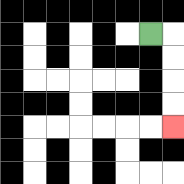{'start': '[6, 1]', 'end': '[7, 5]', 'path_directions': 'R,D,D,D,D', 'path_coordinates': '[[6, 1], [7, 1], [7, 2], [7, 3], [7, 4], [7, 5]]'}